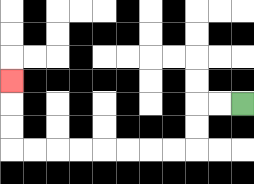{'start': '[10, 4]', 'end': '[0, 3]', 'path_directions': 'L,L,D,D,L,L,L,L,L,L,L,L,U,U,U', 'path_coordinates': '[[10, 4], [9, 4], [8, 4], [8, 5], [8, 6], [7, 6], [6, 6], [5, 6], [4, 6], [3, 6], [2, 6], [1, 6], [0, 6], [0, 5], [0, 4], [0, 3]]'}